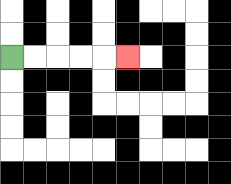{'start': '[0, 2]', 'end': '[5, 2]', 'path_directions': 'R,R,R,R,R', 'path_coordinates': '[[0, 2], [1, 2], [2, 2], [3, 2], [4, 2], [5, 2]]'}